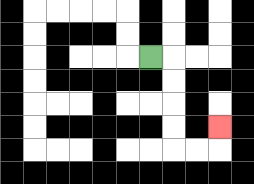{'start': '[6, 2]', 'end': '[9, 5]', 'path_directions': 'R,D,D,D,D,R,R,U', 'path_coordinates': '[[6, 2], [7, 2], [7, 3], [7, 4], [7, 5], [7, 6], [8, 6], [9, 6], [9, 5]]'}